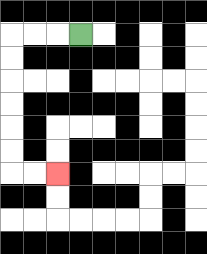{'start': '[3, 1]', 'end': '[2, 7]', 'path_directions': 'L,L,L,D,D,D,D,D,D,R,R', 'path_coordinates': '[[3, 1], [2, 1], [1, 1], [0, 1], [0, 2], [0, 3], [0, 4], [0, 5], [0, 6], [0, 7], [1, 7], [2, 7]]'}